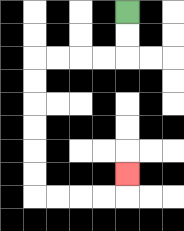{'start': '[5, 0]', 'end': '[5, 7]', 'path_directions': 'D,D,L,L,L,L,D,D,D,D,D,D,R,R,R,R,U', 'path_coordinates': '[[5, 0], [5, 1], [5, 2], [4, 2], [3, 2], [2, 2], [1, 2], [1, 3], [1, 4], [1, 5], [1, 6], [1, 7], [1, 8], [2, 8], [3, 8], [4, 8], [5, 8], [5, 7]]'}